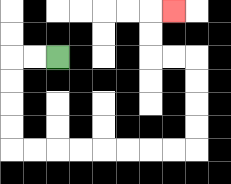{'start': '[2, 2]', 'end': '[7, 0]', 'path_directions': 'L,L,D,D,D,D,R,R,R,R,R,R,R,R,U,U,U,U,L,L,U,U,R', 'path_coordinates': '[[2, 2], [1, 2], [0, 2], [0, 3], [0, 4], [0, 5], [0, 6], [1, 6], [2, 6], [3, 6], [4, 6], [5, 6], [6, 6], [7, 6], [8, 6], [8, 5], [8, 4], [8, 3], [8, 2], [7, 2], [6, 2], [6, 1], [6, 0], [7, 0]]'}